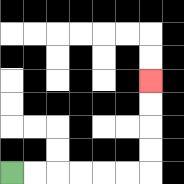{'start': '[0, 7]', 'end': '[6, 3]', 'path_directions': 'R,R,R,R,R,R,U,U,U,U', 'path_coordinates': '[[0, 7], [1, 7], [2, 7], [3, 7], [4, 7], [5, 7], [6, 7], [6, 6], [6, 5], [6, 4], [6, 3]]'}